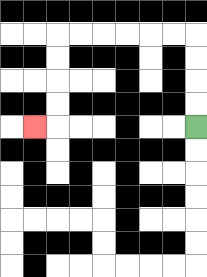{'start': '[8, 5]', 'end': '[1, 5]', 'path_directions': 'U,U,U,U,L,L,L,L,L,L,D,D,D,D,L', 'path_coordinates': '[[8, 5], [8, 4], [8, 3], [8, 2], [8, 1], [7, 1], [6, 1], [5, 1], [4, 1], [3, 1], [2, 1], [2, 2], [2, 3], [2, 4], [2, 5], [1, 5]]'}